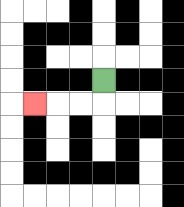{'start': '[4, 3]', 'end': '[1, 4]', 'path_directions': 'D,L,L,L', 'path_coordinates': '[[4, 3], [4, 4], [3, 4], [2, 4], [1, 4]]'}